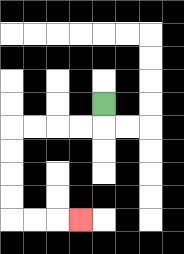{'start': '[4, 4]', 'end': '[3, 9]', 'path_directions': 'D,L,L,L,L,D,D,D,D,R,R,R', 'path_coordinates': '[[4, 4], [4, 5], [3, 5], [2, 5], [1, 5], [0, 5], [0, 6], [0, 7], [0, 8], [0, 9], [1, 9], [2, 9], [3, 9]]'}